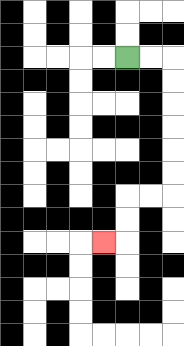{'start': '[5, 2]', 'end': '[4, 10]', 'path_directions': 'R,R,D,D,D,D,D,D,L,L,D,D,L', 'path_coordinates': '[[5, 2], [6, 2], [7, 2], [7, 3], [7, 4], [7, 5], [7, 6], [7, 7], [7, 8], [6, 8], [5, 8], [5, 9], [5, 10], [4, 10]]'}